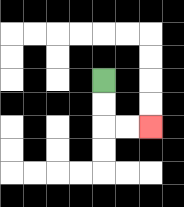{'start': '[4, 3]', 'end': '[6, 5]', 'path_directions': 'D,D,R,R', 'path_coordinates': '[[4, 3], [4, 4], [4, 5], [5, 5], [6, 5]]'}